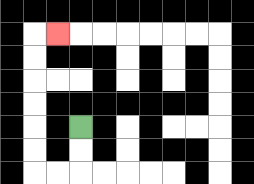{'start': '[3, 5]', 'end': '[2, 1]', 'path_directions': 'D,D,L,L,U,U,U,U,U,U,R', 'path_coordinates': '[[3, 5], [3, 6], [3, 7], [2, 7], [1, 7], [1, 6], [1, 5], [1, 4], [1, 3], [1, 2], [1, 1], [2, 1]]'}